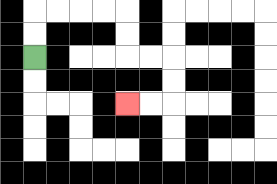{'start': '[1, 2]', 'end': '[5, 4]', 'path_directions': 'U,U,R,R,R,R,D,D,R,R,D,D,L,L', 'path_coordinates': '[[1, 2], [1, 1], [1, 0], [2, 0], [3, 0], [4, 0], [5, 0], [5, 1], [5, 2], [6, 2], [7, 2], [7, 3], [7, 4], [6, 4], [5, 4]]'}